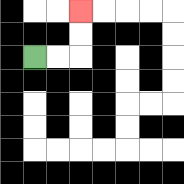{'start': '[1, 2]', 'end': '[3, 0]', 'path_directions': 'R,R,U,U', 'path_coordinates': '[[1, 2], [2, 2], [3, 2], [3, 1], [3, 0]]'}